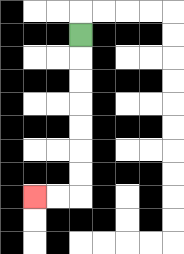{'start': '[3, 1]', 'end': '[1, 8]', 'path_directions': 'D,D,D,D,D,D,D,L,L', 'path_coordinates': '[[3, 1], [3, 2], [3, 3], [3, 4], [3, 5], [3, 6], [3, 7], [3, 8], [2, 8], [1, 8]]'}